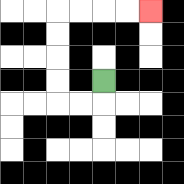{'start': '[4, 3]', 'end': '[6, 0]', 'path_directions': 'D,L,L,U,U,U,U,R,R,R,R', 'path_coordinates': '[[4, 3], [4, 4], [3, 4], [2, 4], [2, 3], [2, 2], [2, 1], [2, 0], [3, 0], [4, 0], [5, 0], [6, 0]]'}